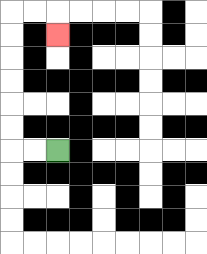{'start': '[2, 6]', 'end': '[2, 1]', 'path_directions': 'L,L,U,U,U,U,U,U,R,R,D', 'path_coordinates': '[[2, 6], [1, 6], [0, 6], [0, 5], [0, 4], [0, 3], [0, 2], [0, 1], [0, 0], [1, 0], [2, 0], [2, 1]]'}